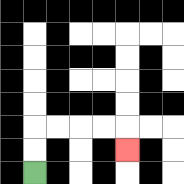{'start': '[1, 7]', 'end': '[5, 6]', 'path_directions': 'U,U,R,R,R,R,D', 'path_coordinates': '[[1, 7], [1, 6], [1, 5], [2, 5], [3, 5], [4, 5], [5, 5], [5, 6]]'}